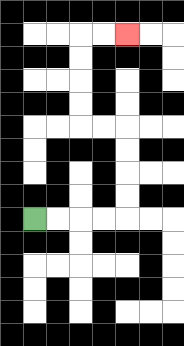{'start': '[1, 9]', 'end': '[5, 1]', 'path_directions': 'R,R,R,R,U,U,U,U,L,L,U,U,U,U,R,R', 'path_coordinates': '[[1, 9], [2, 9], [3, 9], [4, 9], [5, 9], [5, 8], [5, 7], [5, 6], [5, 5], [4, 5], [3, 5], [3, 4], [3, 3], [3, 2], [3, 1], [4, 1], [5, 1]]'}